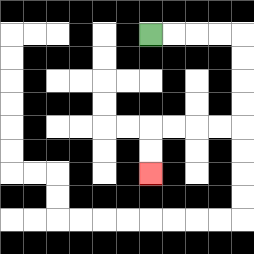{'start': '[6, 1]', 'end': '[6, 7]', 'path_directions': 'R,R,R,R,D,D,D,D,L,L,L,L,D,D', 'path_coordinates': '[[6, 1], [7, 1], [8, 1], [9, 1], [10, 1], [10, 2], [10, 3], [10, 4], [10, 5], [9, 5], [8, 5], [7, 5], [6, 5], [6, 6], [6, 7]]'}